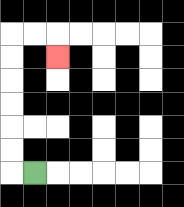{'start': '[1, 7]', 'end': '[2, 2]', 'path_directions': 'L,U,U,U,U,U,U,R,R,D', 'path_coordinates': '[[1, 7], [0, 7], [0, 6], [0, 5], [0, 4], [0, 3], [0, 2], [0, 1], [1, 1], [2, 1], [2, 2]]'}